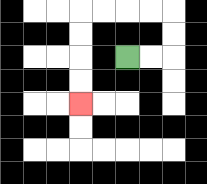{'start': '[5, 2]', 'end': '[3, 4]', 'path_directions': 'R,R,U,U,L,L,L,L,D,D,D,D', 'path_coordinates': '[[5, 2], [6, 2], [7, 2], [7, 1], [7, 0], [6, 0], [5, 0], [4, 0], [3, 0], [3, 1], [3, 2], [3, 3], [3, 4]]'}